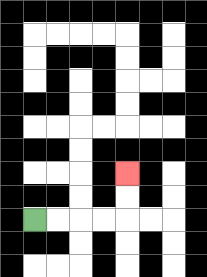{'start': '[1, 9]', 'end': '[5, 7]', 'path_directions': 'R,R,R,R,U,U', 'path_coordinates': '[[1, 9], [2, 9], [3, 9], [4, 9], [5, 9], [5, 8], [5, 7]]'}